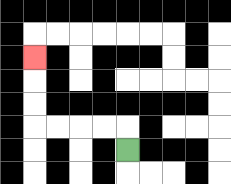{'start': '[5, 6]', 'end': '[1, 2]', 'path_directions': 'U,L,L,L,L,U,U,U', 'path_coordinates': '[[5, 6], [5, 5], [4, 5], [3, 5], [2, 5], [1, 5], [1, 4], [1, 3], [1, 2]]'}